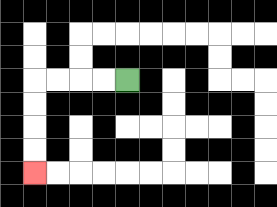{'start': '[5, 3]', 'end': '[1, 7]', 'path_directions': 'L,L,L,L,D,D,D,D', 'path_coordinates': '[[5, 3], [4, 3], [3, 3], [2, 3], [1, 3], [1, 4], [1, 5], [1, 6], [1, 7]]'}